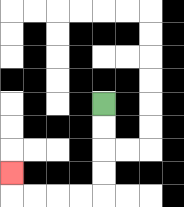{'start': '[4, 4]', 'end': '[0, 7]', 'path_directions': 'D,D,D,D,L,L,L,L,U', 'path_coordinates': '[[4, 4], [4, 5], [4, 6], [4, 7], [4, 8], [3, 8], [2, 8], [1, 8], [0, 8], [0, 7]]'}